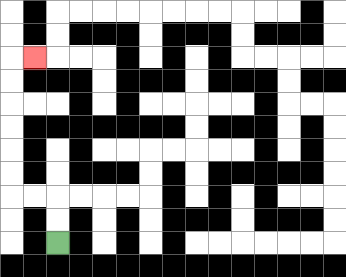{'start': '[2, 10]', 'end': '[1, 2]', 'path_directions': 'U,U,L,L,U,U,U,U,U,U,R', 'path_coordinates': '[[2, 10], [2, 9], [2, 8], [1, 8], [0, 8], [0, 7], [0, 6], [0, 5], [0, 4], [0, 3], [0, 2], [1, 2]]'}